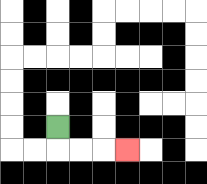{'start': '[2, 5]', 'end': '[5, 6]', 'path_directions': 'D,R,R,R', 'path_coordinates': '[[2, 5], [2, 6], [3, 6], [4, 6], [5, 6]]'}